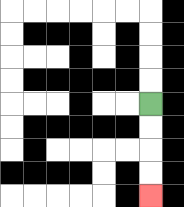{'start': '[6, 4]', 'end': '[6, 8]', 'path_directions': 'D,D,D,D', 'path_coordinates': '[[6, 4], [6, 5], [6, 6], [6, 7], [6, 8]]'}